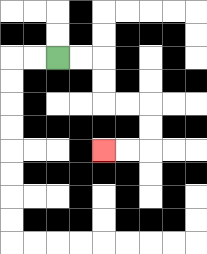{'start': '[2, 2]', 'end': '[4, 6]', 'path_directions': 'R,R,D,D,R,R,D,D,L,L', 'path_coordinates': '[[2, 2], [3, 2], [4, 2], [4, 3], [4, 4], [5, 4], [6, 4], [6, 5], [6, 6], [5, 6], [4, 6]]'}